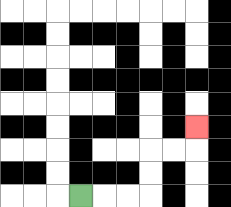{'start': '[3, 8]', 'end': '[8, 5]', 'path_directions': 'R,R,R,U,U,R,R,U', 'path_coordinates': '[[3, 8], [4, 8], [5, 8], [6, 8], [6, 7], [6, 6], [7, 6], [8, 6], [8, 5]]'}